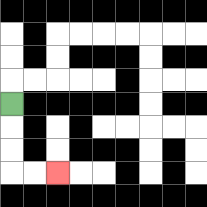{'start': '[0, 4]', 'end': '[2, 7]', 'path_directions': 'D,D,D,R,R', 'path_coordinates': '[[0, 4], [0, 5], [0, 6], [0, 7], [1, 7], [2, 7]]'}